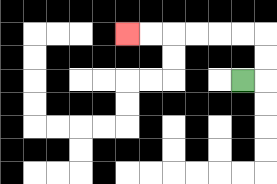{'start': '[10, 3]', 'end': '[5, 1]', 'path_directions': 'R,U,U,L,L,L,L,L,L', 'path_coordinates': '[[10, 3], [11, 3], [11, 2], [11, 1], [10, 1], [9, 1], [8, 1], [7, 1], [6, 1], [5, 1]]'}